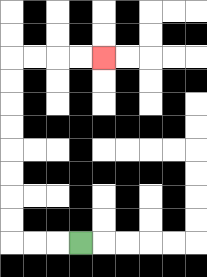{'start': '[3, 10]', 'end': '[4, 2]', 'path_directions': 'L,L,L,U,U,U,U,U,U,U,U,R,R,R,R', 'path_coordinates': '[[3, 10], [2, 10], [1, 10], [0, 10], [0, 9], [0, 8], [0, 7], [0, 6], [0, 5], [0, 4], [0, 3], [0, 2], [1, 2], [2, 2], [3, 2], [4, 2]]'}